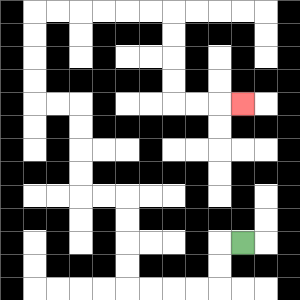{'start': '[10, 10]', 'end': '[10, 4]', 'path_directions': 'L,D,D,L,L,L,L,U,U,U,U,L,L,U,U,U,U,L,L,U,U,U,U,R,R,R,R,R,R,D,D,D,D,R,R,R', 'path_coordinates': '[[10, 10], [9, 10], [9, 11], [9, 12], [8, 12], [7, 12], [6, 12], [5, 12], [5, 11], [5, 10], [5, 9], [5, 8], [4, 8], [3, 8], [3, 7], [3, 6], [3, 5], [3, 4], [2, 4], [1, 4], [1, 3], [1, 2], [1, 1], [1, 0], [2, 0], [3, 0], [4, 0], [5, 0], [6, 0], [7, 0], [7, 1], [7, 2], [7, 3], [7, 4], [8, 4], [9, 4], [10, 4]]'}